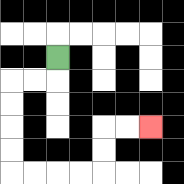{'start': '[2, 2]', 'end': '[6, 5]', 'path_directions': 'D,L,L,D,D,D,D,R,R,R,R,U,U,R,R', 'path_coordinates': '[[2, 2], [2, 3], [1, 3], [0, 3], [0, 4], [0, 5], [0, 6], [0, 7], [1, 7], [2, 7], [3, 7], [4, 7], [4, 6], [4, 5], [5, 5], [6, 5]]'}